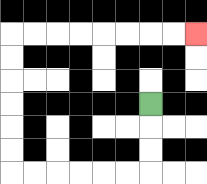{'start': '[6, 4]', 'end': '[8, 1]', 'path_directions': 'D,D,D,L,L,L,L,L,L,U,U,U,U,U,U,R,R,R,R,R,R,R,R', 'path_coordinates': '[[6, 4], [6, 5], [6, 6], [6, 7], [5, 7], [4, 7], [3, 7], [2, 7], [1, 7], [0, 7], [0, 6], [0, 5], [0, 4], [0, 3], [0, 2], [0, 1], [1, 1], [2, 1], [3, 1], [4, 1], [5, 1], [6, 1], [7, 1], [8, 1]]'}